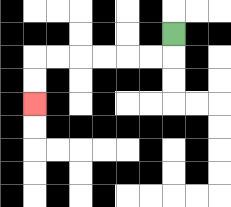{'start': '[7, 1]', 'end': '[1, 4]', 'path_directions': 'D,L,L,L,L,L,L,D,D', 'path_coordinates': '[[7, 1], [7, 2], [6, 2], [5, 2], [4, 2], [3, 2], [2, 2], [1, 2], [1, 3], [1, 4]]'}